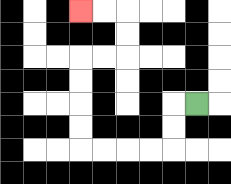{'start': '[8, 4]', 'end': '[3, 0]', 'path_directions': 'L,D,D,L,L,L,L,U,U,U,U,R,R,U,U,L,L', 'path_coordinates': '[[8, 4], [7, 4], [7, 5], [7, 6], [6, 6], [5, 6], [4, 6], [3, 6], [3, 5], [3, 4], [3, 3], [3, 2], [4, 2], [5, 2], [5, 1], [5, 0], [4, 0], [3, 0]]'}